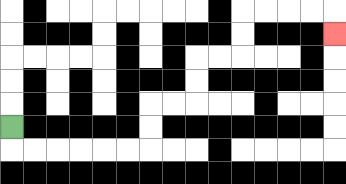{'start': '[0, 5]', 'end': '[14, 1]', 'path_directions': 'D,R,R,R,R,R,R,U,U,R,R,U,U,R,R,U,U,R,R,R,R,D', 'path_coordinates': '[[0, 5], [0, 6], [1, 6], [2, 6], [3, 6], [4, 6], [5, 6], [6, 6], [6, 5], [6, 4], [7, 4], [8, 4], [8, 3], [8, 2], [9, 2], [10, 2], [10, 1], [10, 0], [11, 0], [12, 0], [13, 0], [14, 0], [14, 1]]'}